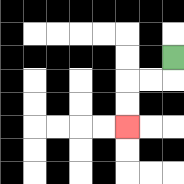{'start': '[7, 2]', 'end': '[5, 5]', 'path_directions': 'D,L,L,D,D', 'path_coordinates': '[[7, 2], [7, 3], [6, 3], [5, 3], [5, 4], [5, 5]]'}